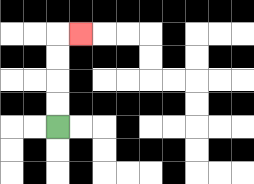{'start': '[2, 5]', 'end': '[3, 1]', 'path_directions': 'U,U,U,U,R', 'path_coordinates': '[[2, 5], [2, 4], [2, 3], [2, 2], [2, 1], [3, 1]]'}